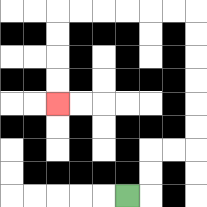{'start': '[5, 8]', 'end': '[2, 4]', 'path_directions': 'R,U,U,R,R,U,U,U,U,U,U,L,L,L,L,L,L,D,D,D,D', 'path_coordinates': '[[5, 8], [6, 8], [6, 7], [6, 6], [7, 6], [8, 6], [8, 5], [8, 4], [8, 3], [8, 2], [8, 1], [8, 0], [7, 0], [6, 0], [5, 0], [4, 0], [3, 0], [2, 0], [2, 1], [2, 2], [2, 3], [2, 4]]'}